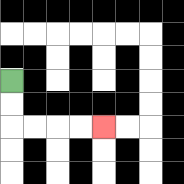{'start': '[0, 3]', 'end': '[4, 5]', 'path_directions': 'D,D,R,R,R,R', 'path_coordinates': '[[0, 3], [0, 4], [0, 5], [1, 5], [2, 5], [3, 5], [4, 5]]'}